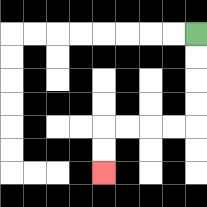{'start': '[8, 1]', 'end': '[4, 7]', 'path_directions': 'D,D,D,D,L,L,L,L,D,D', 'path_coordinates': '[[8, 1], [8, 2], [8, 3], [8, 4], [8, 5], [7, 5], [6, 5], [5, 5], [4, 5], [4, 6], [4, 7]]'}